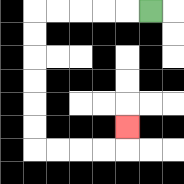{'start': '[6, 0]', 'end': '[5, 5]', 'path_directions': 'L,L,L,L,L,D,D,D,D,D,D,R,R,R,R,U', 'path_coordinates': '[[6, 0], [5, 0], [4, 0], [3, 0], [2, 0], [1, 0], [1, 1], [1, 2], [1, 3], [1, 4], [1, 5], [1, 6], [2, 6], [3, 6], [4, 6], [5, 6], [5, 5]]'}